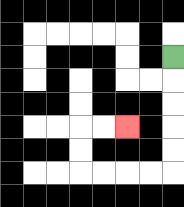{'start': '[7, 2]', 'end': '[5, 5]', 'path_directions': 'D,D,D,D,D,L,L,L,L,U,U,R,R', 'path_coordinates': '[[7, 2], [7, 3], [7, 4], [7, 5], [7, 6], [7, 7], [6, 7], [5, 7], [4, 7], [3, 7], [3, 6], [3, 5], [4, 5], [5, 5]]'}